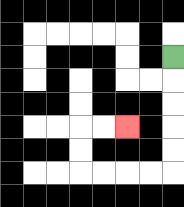{'start': '[7, 2]', 'end': '[5, 5]', 'path_directions': 'D,D,D,D,D,L,L,L,L,U,U,R,R', 'path_coordinates': '[[7, 2], [7, 3], [7, 4], [7, 5], [7, 6], [7, 7], [6, 7], [5, 7], [4, 7], [3, 7], [3, 6], [3, 5], [4, 5], [5, 5]]'}